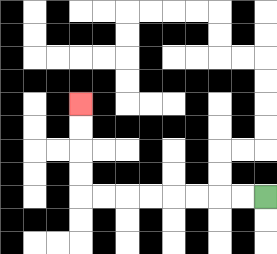{'start': '[11, 8]', 'end': '[3, 4]', 'path_directions': 'L,L,L,L,L,L,L,L,U,U,U,U', 'path_coordinates': '[[11, 8], [10, 8], [9, 8], [8, 8], [7, 8], [6, 8], [5, 8], [4, 8], [3, 8], [3, 7], [3, 6], [3, 5], [3, 4]]'}